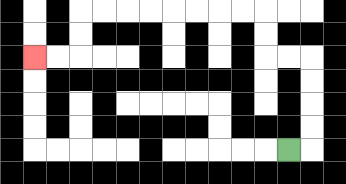{'start': '[12, 6]', 'end': '[1, 2]', 'path_directions': 'R,U,U,U,U,L,L,U,U,L,L,L,L,L,L,L,L,D,D,L,L', 'path_coordinates': '[[12, 6], [13, 6], [13, 5], [13, 4], [13, 3], [13, 2], [12, 2], [11, 2], [11, 1], [11, 0], [10, 0], [9, 0], [8, 0], [7, 0], [6, 0], [5, 0], [4, 0], [3, 0], [3, 1], [3, 2], [2, 2], [1, 2]]'}